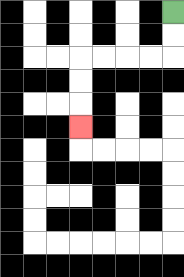{'start': '[7, 0]', 'end': '[3, 5]', 'path_directions': 'D,D,L,L,L,L,D,D,D', 'path_coordinates': '[[7, 0], [7, 1], [7, 2], [6, 2], [5, 2], [4, 2], [3, 2], [3, 3], [3, 4], [3, 5]]'}